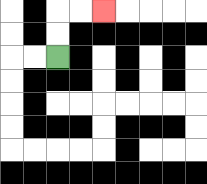{'start': '[2, 2]', 'end': '[4, 0]', 'path_directions': 'U,U,R,R', 'path_coordinates': '[[2, 2], [2, 1], [2, 0], [3, 0], [4, 0]]'}